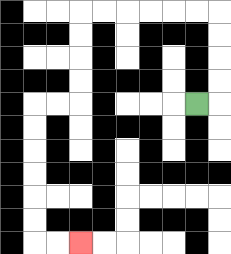{'start': '[8, 4]', 'end': '[3, 10]', 'path_directions': 'R,U,U,U,U,L,L,L,L,L,L,D,D,D,D,L,L,D,D,D,D,D,D,R,R', 'path_coordinates': '[[8, 4], [9, 4], [9, 3], [9, 2], [9, 1], [9, 0], [8, 0], [7, 0], [6, 0], [5, 0], [4, 0], [3, 0], [3, 1], [3, 2], [3, 3], [3, 4], [2, 4], [1, 4], [1, 5], [1, 6], [1, 7], [1, 8], [1, 9], [1, 10], [2, 10], [3, 10]]'}